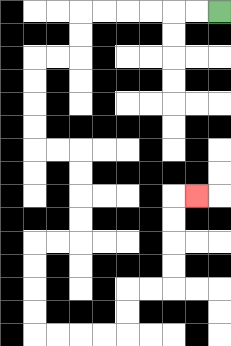{'start': '[9, 0]', 'end': '[8, 8]', 'path_directions': 'L,L,L,L,L,L,D,D,L,L,D,D,D,D,R,R,D,D,D,D,L,L,D,D,D,D,R,R,R,R,U,U,R,R,U,U,U,U,R', 'path_coordinates': '[[9, 0], [8, 0], [7, 0], [6, 0], [5, 0], [4, 0], [3, 0], [3, 1], [3, 2], [2, 2], [1, 2], [1, 3], [1, 4], [1, 5], [1, 6], [2, 6], [3, 6], [3, 7], [3, 8], [3, 9], [3, 10], [2, 10], [1, 10], [1, 11], [1, 12], [1, 13], [1, 14], [2, 14], [3, 14], [4, 14], [5, 14], [5, 13], [5, 12], [6, 12], [7, 12], [7, 11], [7, 10], [7, 9], [7, 8], [8, 8]]'}